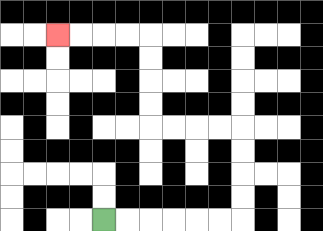{'start': '[4, 9]', 'end': '[2, 1]', 'path_directions': 'R,R,R,R,R,R,U,U,U,U,L,L,L,L,U,U,U,U,L,L,L,L', 'path_coordinates': '[[4, 9], [5, 9], [6, 9], [7, 9], [8, 9], [9, 9], [10, 9], [10, 8], [10, 7], [10, 6], [10, 5], [9, 5], [8, 5], [7, 5], [6, 5], [6, 4], [6, 3], [6, 2], [6, 1], [5, 1], [4, 1], [3, 1], [2, 1]]'}